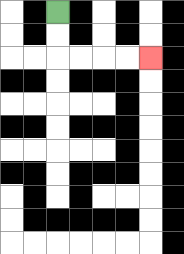{'start': '[2, 0]', 'end': '[6, 2]', 'path_directions': 'D,D,R,R,R,R', 'path_coordinates': '[[2, 0], [2, 1], [2, 2], [3, 2], [4, 2], [5, 2], [6, 2]]'}